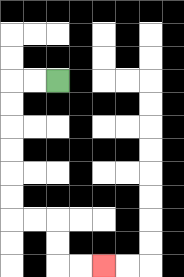{'start': '[2, 3]', 'end': '[4, 11]', 'path_directions': 'L,L,D,D,D,D,D,D,R,R,D,D,R,R', 'path_coordinates': '[[2, 3], [1, 3], [0, 3], [0, 4], [0, 5], [0, 6], [0, 7], [0, 8], [0, 9], [1, 9], [2, 9], [2, 10], [2, 11], [3, 11], [4, 11]]'}